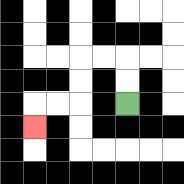{'start': '[5, 4]', 'end': '[1, 5]', 'path_directions': 'U,U,L,L,D,D,L,L,D', 'path_coordinates': '[[5, 4], [5, 3], [5, 2], [4, 2], [3, 2], [3, 3], [3, 4], [2, 4], [1, 4], [1, 5]]'}